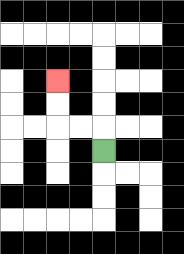{'start': '[4, 6]', 'end': '[2, 3]', 'path_directions': 'U,L,L,U,U', 'path_coordinates': '[[4, 6], [4, 5], [3, 5], [2, 5], [2, 4], [2, 3]]'}